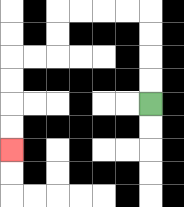{'start': '[6, 4]', 'end': '[0, 6]', 'path_directions': 'U,U,U,U,L,L,L,L,D,D,L,L,D,D,D,D', 'path_coordinates': '[[6, 4], [6, 3], [6, 2], [6, 1], [6, 0], [5, 0], [4, 0], [3, 0], [2, 0], [2, 1], [2, 2], [1, 2], [0, 2], [0, 3], [0, 4], [0, 5], [0, 6]]'}